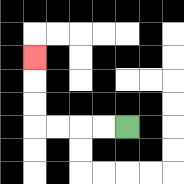{'start': '[5, 5]', 'end': '[1, 2]', 'path_directions': 'L,L,L,L,U,U,U', 'path_coordinates': '[[5, 5], [4, 5], [3, 5], [2, 5], [1, 5], [1, 4], [1, 3], [1, 2]]'}